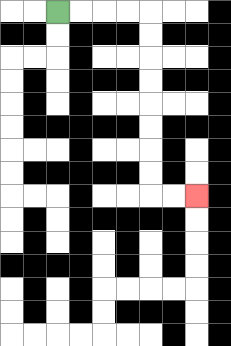{'start': '[2, 0]', 'end': '[8, 8]', 'path_directions': 'R,R,R,R,D,D,D,D,D,D,D,D,R,R', 'path_coordinates': '[[2, 0], [3, 0], [4, 0], [5, 0], [6, 0], [6, 1], [6, 2], [6, 3], [6, 4], [6, 5], [6, 6], [6, 7], [6, 8], [7, 8], [8, 8]]'}